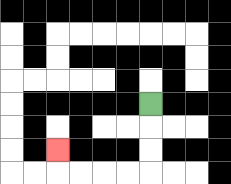{'start': '[6, 4]', 'end': '[2, 6]', 'path_directions': 'D,D,D,L,L,L,L,U', 'path_coordinates': '[[6, 4], [6, 5], [6, 6], [6, 7], [5, 7], [4, 7], [3, 7], [2, 7], [2, 6]]'}